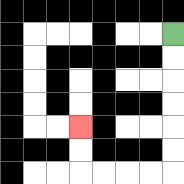{'start': '[7, 1]', 'end': '[3, 5]', 'path_directions': 'D,D,D,D,D,D,L,L,L,L,U,U', 'path_coordinates': '[[7, 1], [7, 2], [7, 3], [7, 4], [7, 5], [7, 6], [7, 7], [6, 7], [5, 7], [4, 7], [3, 7], [3, 6], [3, 5]]'}